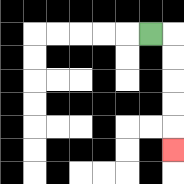{'start': '[6, 1]', 'end': '[7, 6]', 'path_directions': 'R,D,D,D,D,D', 'path_coordinates': '[[6, 1], [7, 1], [7, 2], [7, 3], [7, 4], [7, 5], [7, 6]]'}